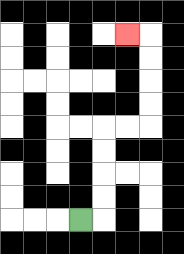{'start': '[3, 9]', 'end': '[5, 1]', 'path_directions': 'R,U,U,U,U,R,R,U,U,U,U,L', 'path_coordinates': '[[3, 9], [4, 9], [4, 8], [4, 7], [4, 6], [4, 5], [5, 5], [6, 5], [6, 4], [6, 3], [6, 2], [6, 1], [5, 1]]'}